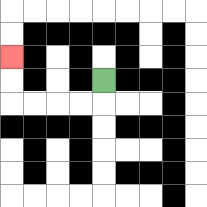{'start': '[4, 3]', 'end': '[0, 2]', 'path_directions': 'D,L,L,L,L,U,U', 'path_coordinates': '[[4, 3], [4, 4], [3, 4], [2, 4], [1, 4], [0, 4], [0, 3], [0, 2]]'}